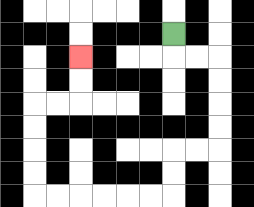{'start': '[7, 1]', 'end': '[3, 2]', 'path_directions': 'D,R,R,D,D,D,D,L,L,D,D,L,L,L,L,L,L,U,U,U,U,R,R,U,U', 'path_coordinates': '[[7, 1], [7, 2], [8, 2], [9, 2], [9, 3], [9, 4], [9, 5], [9, 6], [8, 6], [7, 6], [7, 7], [7, 8], [6, 8], [5, 8], [4, 8], [3, 8], [2, 8], [1, 8], [1, 7], [1, 6], [1, 5], [1, 4], [2, 4], [3, 4], [3, 3], [3, 2]]'}